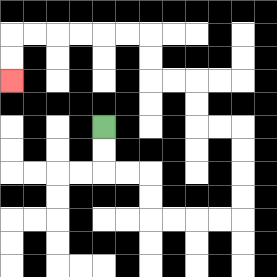{'start': '[4, 5]', 'end': '[0, 3]', 'path_directions': 'D,D,R,R,D,D,R,R,R,R,U,U,U,U,L,L,U,U,L,L,U,U,L,L,L,L,L,L,D,D', 'path_coordinates': '[[4, 5], [4, 6], [4, 7], [5, 7], [6, 7], [6, 8], [6, 9], [7, 9], [8, 9], [9, 9], [10, 9], [10, 8], [10, 7], [10, 6], [10, 5], [9, 5], [8, 5], [8, 4], [8, 3], [7, 3], [6, 3], [6, 2], [6, 1], [5, 1], [4, 1], [3, 1], [2, 1], [1, 1], [0, 1], [0, 2], [0, 3]]'}